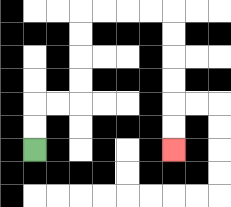{'start': '[1, 6]', 'end': '[7, 6]', 'path_directions': 'U,U,R,R,U,U,U,U,R,R,R,R,D,D,D,D,D,D', 'path_coordinates': '[[1, 6], [1, 5], [1, 4], [2, 4], [3, 4], [3, 3], [3, 2], [3, 1], [3, 0], [4, 0], [5, 0], [6, 0], [7, 0], [7, 1], [7, 2], [7, 3], [7, 4], [7, 5], [7, 6]]'}